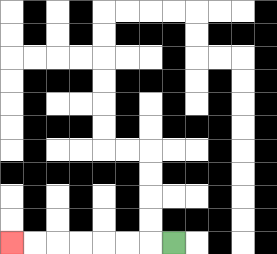{'start': '[7, 10]', 'end': '[0, 10]', 'path_directions': 'L,L,L,L,L,L,L', 'path_coordinates': '[[7, 10], [6, 10], [5, 10], [4, 10], [3, 10], [2, 10], [1, 10], [0, 10]]'}